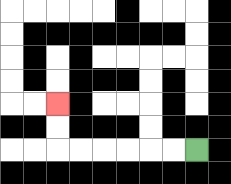{'start': '[8, 6]', 'end': '[2, 4]', 'path_directions': 'L,L,L,L,L,L,U,U', 'path_coordinates': '[[8, 6], [7, 6], [6, 6], [5, 6], [4, 6], [3, 6], [2, 6], [2, 5], [2, 4]]'}